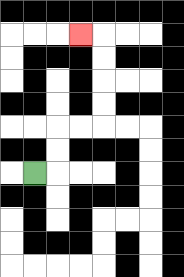{'start': '[1, 7]', 'end': '[3, 1]', 'path_directions': 'R,U,U,R,R,U,U,U,U,L', 'path_coordinates': '[[1, 7], [2, 7], [2, 6], [2, 5], [3, 5], [4, 5], [4, 4], [4, 3], [4, 2], [4, 1], [3, 1]]'}